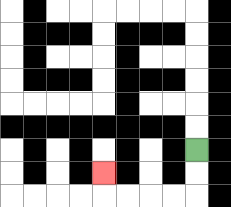{'start': '[8, 6]', 'end': '[4, 7]', 'path_directions': 'D,D,L,L,L,L,U', 'path_coordinates': '[[8, 6], [8, 7], [8, 8], [7, 8], [6, 8], [5, 8], [4, 8], [4, 7]]'}